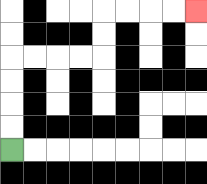{'start': '[0, 6]', 'end': '[8, 0]', 'path_directions': 'U,U,U,U,R,R,R,R,U,U,R,R,R,R', 'path_coordinates': '[[0, 6], [0, 5], [0, 4], [0, 3], [0, 2], [1, 2], [2, 2], [3, 2], [4, 2], [4, 1], [4, 0], [5, 0], [6, 0], [7, 0], [8, 0]]'}